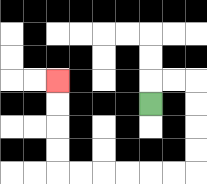{'start': '[6, 4]', 'end': '[2, 3]', 'path_directions': 'U,R,R,D,D,D,D,L,L,L,L,L,L,U,U,U,U', 'path_coordinates': '[[6, 4], [6, 3], [7, 3], [8, 3], [8, 4], [8, 5], [8, 6], [8, 7], [7, 7], [6, 7], [5, 7], [4, 7], [3, 7], [2, 7], [2, 6], [2, 5], [2, 4], [2, 3]]'}